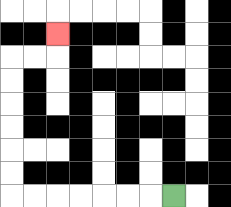{'start': '[7, 8]', 'end': '[2, 1]', 'path_directions': 'L,L,L,L,L,L,L,U,U,U,U,U,U,R,R,U', 'path_coordinates': '[[7, 8], [6, 8], [5, 8], [4, 8], [3, 8], [2, 8], [1, 8], [0, 8], [0, 7], [0, 6], [0, 5], [0, 4], [0, 3], [0, 2], [1, 2], [2, 2], [2, 1]]'}